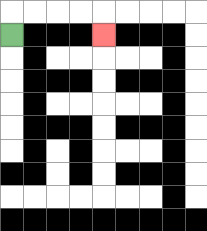{'start': '[0, 1]', 'end': '[4, 1]', 'path_directions': 'U,R,R,R,R,D', 'path_coordinates': '[[0, 1], [0, 0], [1, 0], [2, 0], [3, 0], [4, 0], [4, 1]]'}